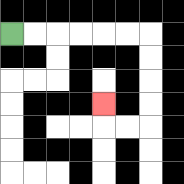{'start': '[0, 1]', 'end': '[4, 4]', 'path_directions': 'R,R,R,R,R,R,D,D,D,D,L,L,U', 'path_coordinates': '[[0, 1], [1, 1], [2, 1], [3, 1], [4, 1], [5, 1], [6, 1], [6, 2], [6, 3], [6, 4], [6, 5], [5, 5], [4, 5], [4, 4]]'}